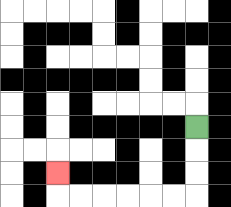{'start': '[8, 5]', 'end': '[2, 7]', 'path_directions': 'D,D,D,L,L,L,L,L,L,U', 'path_coordinates': '[[8, 5], [8, 6], [8, 7], [8, 8], [7, 8], [6, 8], [5, 8], [4, 8], [3, 8], [2, 8], [2, 7]]'}